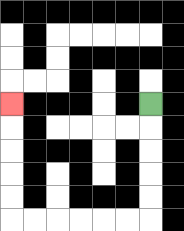{'start': '[6, 4]', 'end': '[0, 4]', 'path_directions': 'D,D,D,D,D,L,L,L,L,L,L,U,U,U,U,U', 'path_coordinates': '[[6, 4], [6, 5], [6, 6], [6, 7], [6, 8], [6, 9], [5, 9], [4, 9], [3, 9], [2, 9], [1, 9], [0, 9], [0, 8], [0, 7], [0, 6], [0, 5], [0, 4]]'}